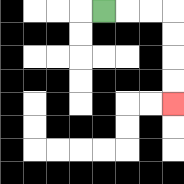{'start': '[4, 0]', 'end': '[7, 4]', 'path_directions': 'R,R,R,D,D,D,D', 'path_coordinates': '[[4, 0], [5, 0], [6, 0], [7, 0], [7, 1], [7, 2], [7, 3], [7, 4]]'}